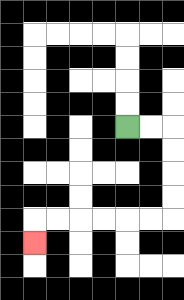{'start': '[5, 5]', 'end': '[1, 10]', 'path_directions': 'R,R,D,D,D,D,L,L,L,L,L,L,D', 'path_coordinates': '[[5, 5], [6, 5], [7, 5], [7, 6], [7, 7], [7, 8], [7, 9], [6, 9], [5, 9], [4, 9], [3, 9], [2, 9], [1, 9], [1, 10]]'}